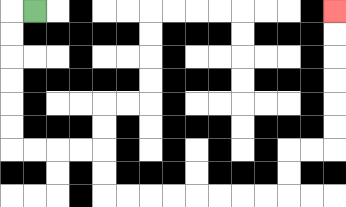{'start': '[1, 0]', 'end': '[14, 0]', 'path_directions': 'L,D,D,D,D,D,D,R,R,R,R,D,D,R,R,R,R,R,R,R,R,U,U,R,R,U,U,U,U,U,U', 'path_coordinates': '[[1, 0], [0, 0], [0, 1], [0, 2], [0, 3], [0, 4], [0, 5], [0, 6], [1, 6], [2, 6], [3, 6], [4, 6], [4, 7], [4, 8], [5, 8], [6, 8], [7, 8], [8, 8], [9, 8], [10, 8], [11, 8], [12, 8], [12, 7], [12, 6], [13, 6], [14, 6], [14, 5], [14, 4], [14, 3], [14, 2], [14, 1], [14, 0]]'}